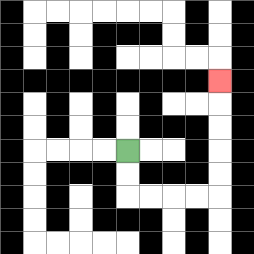{'start': '[5, 6]', 'end': '[9, 3]', 'path_directions': 'D,D,R,R,R,R,U,U,U,U,U', 'path_coordinates': '[[5, 6], [5, 7], [5, 8], [6, 8], [7, 8], [8, 8], [9, 8], [9, 7], [9, 6], [9, 5], [9, 4], [9, 3]]'}